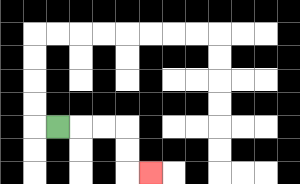{'start': '[2, 5]', 'end': '[6, 7]', 'path_directions': 'R,R,R,D,D,R', 'path_coordinates': '[[2, 5], [3, 5], [4, 5], [5, 5], [5, 6], [5, 7], [6, 7]]'}